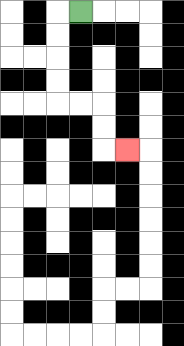{'start': '[3, 0]', 'end': '[5, 6]', 'path_directions': 'L,D,D,D,D,R,R,D,D,R', 'path_coordinates': '[[3, 0], [2, 0], [2, 1], [2, 2], [2, 3], [2, 4], [3, 4], [4, 4], [4, 5], [4, 6], [5, 6]]'}